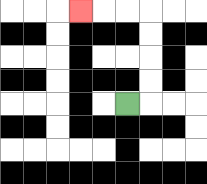{'start': '[5, 4]', 'end': '[3, 0]', 'path_directions': 'R,U,U,U,U,L,L,L', 'path_coordinates': '[[5, 4], [6, 4], [6, 3], [6, 2], [6, 1], [6, 0], [5, 0], [4, 0], [3, 0]]'}